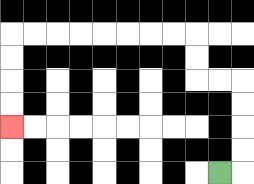{'start': '[9, 7]', 'end': '[0, 5]', 'path_directions': 'R,U,U,U,U,L,L,U,U,L,L,L,L,L,L,L,L,D,D,D,D', 'path_coordinates': '[[9, 7], [10, 7], [10, 6], [10, 5], [10, 4], [10, 3], [9, 3], [8, 3], [8, 2], [8, 1], [7, 1], [6, 1], [5, 1], [4, 1], [3, 1], [2, 1], [1, 1], [0, 1], [0, 2], [0, 3], [0, 4], [0, 5]]'}